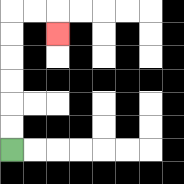{'start': '[0, 6]', 'end': '[2, 1]', 'path_directions': 'U,U,U,U,U,U,R,R,D', 'path_coordinates': '[[0, 6], [0, 5], [0, 4], [0, 3], [0, 2], [0, 1], [0, 0], [1, 0], [2, 0], [2, 1]]'}